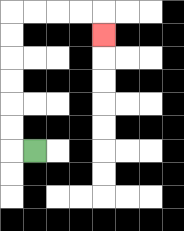{'start': '[1, 6]', 'end': '[4, 1]', 'path_directions': 'L,U,U,U,U,U,U,R,R,R,R,D', 'path_coordinates': '[[1, 6], [0, 6], [0, 5], [0, 4], [0, 3], [0, 2], [0, 1], [0, 0], [1, 0], [2, 0], [3, 0], [4, 0], [4, 1]]'}